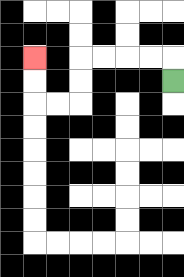{'start': '[7, 3]', 'end': '[1, 2]', 'path_directions': 'U,L,L,L,L,D,D,L,L,U,U', 'path_coordinates': '[[7, 3], [7, 2], [6, 2], [5, 2], [4, 2], [3, 2], [3, 3], [3, 4], [2, 4], [1, 4], [1, 3], [1, 2]]'}